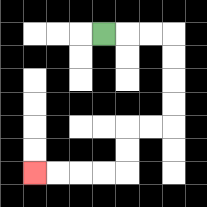{'start': '[4, 1]', 'end': '[1, 7]', 'path_directions': 'R,R,R,D,D,D,D,L,L,D,D,L,L,L,L', 'path_coordinates': '[[4, 1], [5, 1], [6, 1], [7, 1], [7, 2], [7, 3], [7, 4], [7, 5], [6, 5], [5, 5], [5, 6], [5, 7], [4, 7], [3, 7], [2, 7], [1, 7]]'}